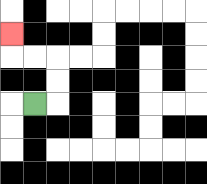{'start': '[1, 4]', 'end': '[0, 1]', 'path_directions': 'R,U,U,L,L,U', 'path_coordinates': '[[1, 4], [2, 4], [2, 3], [2, 2], [1, 2], [0, 2], [0, 1]]'}